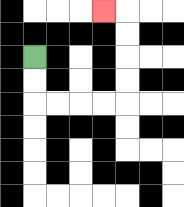{'start': '[1, 2]', 'end': '[4, 0]', 'path_directions': 'D,D,R,R,R,R,U,U,U,U,L', 'path_coordinates': '[[1, 2], [1, 3], [1, 4], [2, 4], [3, 4], [4, 4], [5, 4], [5, 3], [5, 2], [5, 1], [5, 0], [4, 0]]'}